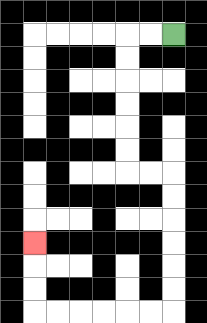{'start': '[7, 1]', 'end': '[1, 10]', 'path_directions': 'L,L,D,D,D,D,D,D,R,R,D,D,D,D,D,D,L,L,L,L,L,L,U,U,U', 'path_coordinates': '[[7, 1], [6, 1], [5, 1], [5, 2], [5, 3], [5, 4], [5, 5], [5, 6], [5, 7], [6, 7], [7, 7], [7, 8], [7, 9], [7, 10], [7, 11], [7, 12], [7, 13], [6, 13], [5, 13], [4, 13], [3, 13], [2, 13], [1, 13], [1, 12], [1, 11], [1, 10]]'}